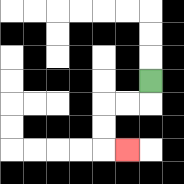{'start': '[6, 3]', 'end': '[5, 6]', 'path_directions': 'D,L,L,D,D,R', 'path_coordinates': '[[6, 3], [6, 4], [5, 4], [4, 4], [4, 5], [4, 6], [5, 6]]'}